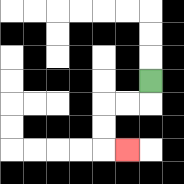{'start': '[6, 3]', 'end': '[5, 6]', 'path_directions': 'D,L,L,D,D,R', 'path_coordinates': '[[6, 3], [6, 4], [5, 4], [4, 4], [4, 5], [4, 6], [5, 6]]'}